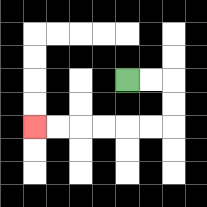{'start': '[5, 3]', 'end': '[1, 5]', 'path_directions': 'R,R,D,D,L,L,L,L,L,L', 'path_coordinates': '[[5, 3], [6, 3], [7, 3], [7, 4], [7, 5], [6, 5], [5, 5], [4, 5], [3, 5], [2, 5], [1, 5]]'}